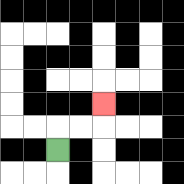{'start': '[2, 6]', 'end': '[4, 4]', 'path_directions': 'U,R,R,U', 'path_coordinates': '[[2, 6], [2, 5], [3, 5], [4, 5], [4, 4]]'}